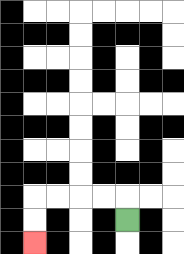{'start': '[5, 9]', 'end': '[1, 10]', 'path_directions': 'U,L,L,L,L,D,D', 'path_coordinates': '[[5, 9], [5, 8], [4, 8], [3, 8], [2, 8], [1, 8], [1, 9], [1, 10]]'}